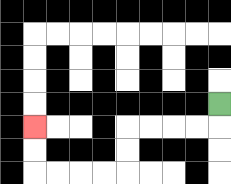{'start': '[9, 4]', 'end': '[1, 5]', 'path_directions': 'D,L,L,L,L,D,D,L,L,L,L,U,U', 'path_coordinates': '[[9, 4], [9, 5], [8, 5], [7, 5], [6, 5], [5, 5], [5, 6], [5, 7], [4, 7], [3, 7], [2, 7], [1, 7], [1, 6], [1, 5]]'}